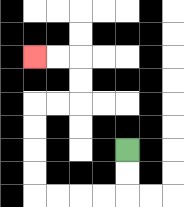{'start': '[5, 6]', 'end': '[1, 2]', 'path_directions': 'D,D,L,L,L,L,U,U,U,U,R,R,U,U,L,L', 'path_coordinates': '[[5, 6], [5, 7], [5, 8], [4, 8], [3, 8], [2, 8], [1, 8], [1, 7], [1, 6], [1, 5], [1, 4], [2, 4], [3, 4], [3, 3], [3, 2], [2, 2], [1, 2]]'}